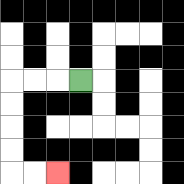{'start': '[3, 3]', 'end': '[2, 7]', 'path_directions': 'L,L,L,D,D,D,D,R,R', 'path_coordinates': '[[3, 3], [2, 3], [1, 3], [0, 3], [0, 4], [0, 5], [0, 6], [0, 7], [1, 7], [2, 7]]'}